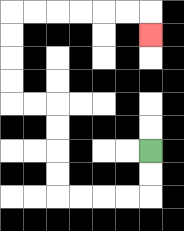{'start': '[6, 6]', 'end': '[6, 1]', 'path_directions': 'D,D,L,L,L,L,U,U,U,U,L,L,U,U,U,U,R,R,R,R,R,R,D', 'path_coordinates': '[[6, 6], [6, 7], [6, 8], [5, 8], [4, 8], [3, 8], [2, 8], [2, 7], [2, 6], [2, 5], [2, 4], [1, 4], [0, 4], [0, 3], [0, 2], [0, 1], [0, 0], [1, 0], [2, 0], [3, 0], [4, 0], [5, 0], [6, 0], [6, 1]]'}